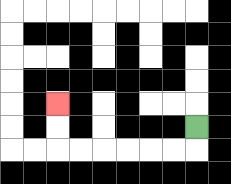{'start': '[8, 5]', 'end': '[2, 4]', 'path_directions': 'D,L,L,L,L,L,L,U,U', 'path_coordinates': '[[8, 5], [8, 6], [7, 6], [6, 6], [5, 6], [4, 6], [3, 6], [2, 6], [2, 5], [2, 4]]'}